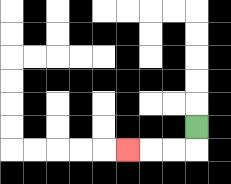{'start': '[8, 5]', 'end': '[5, 6]', 'path_directions': 'D,L,L,L', 'path_coordinates': '[[8, 5], [8, 6], [7, 6], [6, 6], [5, 6]]'}